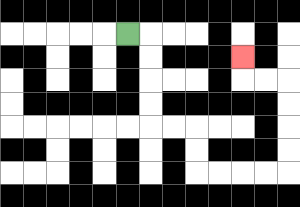{'start': '[5, 1]', 'end': '[10, 2]', 'path_directions': 'R,D,D,D,D,R,R,D,D,R,R,R,R,U,U,U,U,L,L,U', 'path_coordinates': '[[5, 1], [6, 1], [6, 2], [6, 3], [6, 4], [6, 5], [7, 5], [8, 5], [8, 6], [8, 7], [9, 7], [10, 7], [11, 7], [12, 7], [12, 6], [12, 5], [12, 4], [12, 3], [11, 3], [10, 3], [10, 2]]'}